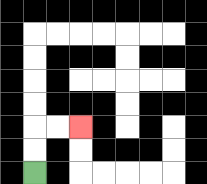{'start': '[1, 7]', 'end': '[3, 5]', 'path_directions': 'U,U,R,R', 'path_coordinates': '[[1, 7], [1, 6], [1, 5], [2, 5], [3, 5]]'}